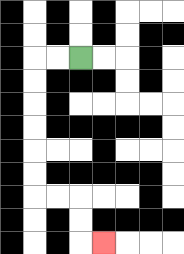{'start': '[3, 2]', 'end': '[4, 10]', 'path_directions': 'L,L,D,D,D,D,D,D,R,R,D,D,R', 'path_coordinates': '[[3, 2], [2, 2], [1, 2], [1, 3], [1, 4], [1, 5], [1, 6], [1, 7], [1, 8], [2, 8], [3, 8], [3, 9], [3, 10], [4, 10]]'}